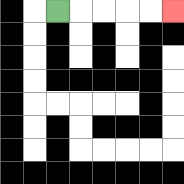{'start': '[2, 0]', 'end': '[7, 0]', 'path_directions': 'R,R,R,R,R', 'path_coordinates': '[[2, 0], [3, 0], [4, 0], [5, 0], [6, 0], [7, 0]]'}